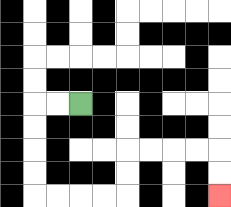{'start': '[3, 4]', 'end': '[9, 8]', 'path_directions': 'L,L,D,D,D,D,R,R,R,R,U,U,R,R,R,R,D,D', 'path_coordinates': '[[3, 4], [2, 4], [1, 4], [1, 5], [1, 6], [1, 7], [1, 8], [2, 8], [3, 8], [4, 8], [5, 8], [5, 7], [5, 6], [6, 6], [7, 6], [8, 6], [9, 6], [9, 7], [9, 8]]'}